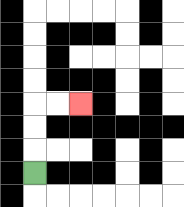{'start': '[1, 7]', 'end': '[3, 4]', 'path_directions': 'U,U,U,R,R', 'path_coordinates': '[[1, 7], [1, 6], [1, 5], [1, 4], [2, 4], [3, 4]]'}